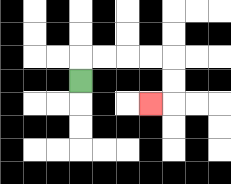{'start': '[3, 3]', 'end': '[6, 4]', 'path_directions': 'U,R,R,R,R,D,D,L', 'path_coordinates': '[[3, 3], [3, 2], [4, 2], [5, 2], [6, 2], [7, 2], [7, 3], [7, 4], [6, 4]]'}